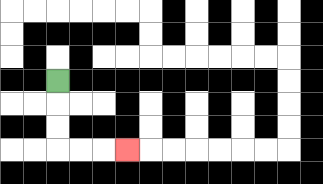{'start': '[2, 3]', 'end': '[5, 6]', 'path_directions': 'D,D,D,R,R,R', 'path_coordinates': '[[2, 3], [2, 4], [2, 5], [2, 6], [3, 6], [4, 6], [5, 6]]'}